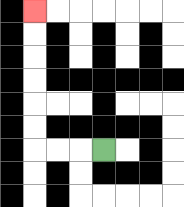{'start': '[4, 6]', 'end': '[1, 0]', 'path_directions': 'L,L,L,U,U,U,U,U,U', 'path_coordinates': '[[4, 6], [3, 6], [2, 6], [1, 6], [1, 5], [1, 4], [1, 3], [1, 2], [1, 1], [1, 0]]'}